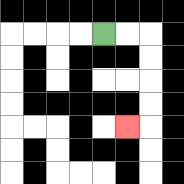{'start': '[4, 1]', 'end': '[5, 5]', 'path_directions': 'R,R,D,D,D,D,L', 'path_coordinates': '[[4, 1], [5, 1], [6, 1], [6, 2], [6, 3], [6, 4], [6, 5], [5, 5]]'}